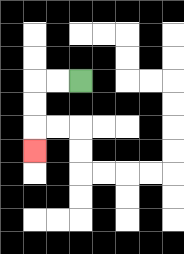{'start': '[3, 3]', 'end': '[1, 6]', 'path_directions': 'L,L,D,D,D', 'path_coordinates': '[[3, 3], [2, 3], [1, 3], [1, 4], [1, 5], [1, 6]]'}